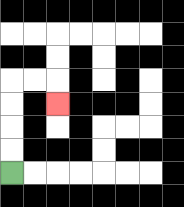{'start': '[0, 7]', 'end': '[2, 4]', 'path_directions': 'U,U,U,U,R,R,D', 'path_coordinates': '[[0, 7], [0, 6], [0, 5], [0, 4], [0, 3], [1, 3], [2, 3], [2, 4]]'}